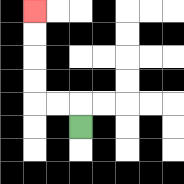{'start': '[3, 5]', 'end': '[1, 0]', 'path_directions': 'U,L,L,U,U,U,U', 'path_coordinates': '[[3, 5], [3, 4], [2, 4], [1, 4], [1, 3], [1, 2], [1, 1], [1, 0]]'}